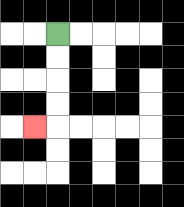{'start': '[2, 1]', 'end': '[1, 5]', 'path_directions': 'D,D,D,D,L', 'path_coordinates': '[[2, 1], [2, 2], [2, 3], [2, 4], [2, 5], [1, 5]]'}